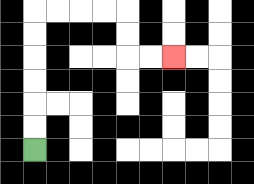{'start': '[1, 6]', 'end': '[7, 2]', 'path_directions': 'U,U,U,U,U,U,R,R,R,R,D,D,R,R', 'path_coordinates': '[[1, 6], [1, 5], [1, 4], [1, 3], [1, 2], [1, 1], [1, 0], [2, 0], [3, 0], [4, 0], [5, 0], [5, 1], [5, 2], [6, 2], [7, 2]]'}